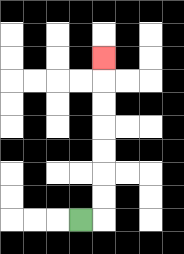{'start': '[3, 9]', 'end': '[4, 2]', 'path_directions': 'R,U,U,U,U,U,U,U', 'path_coordinates': '[[3, 9], [4, 9], [4, 8], [4, 7], [4, 6], [4, 5], [4, 4], [4, 3], [4, 2]]'}